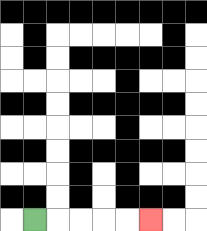{'start': '[1, 9]', 'end': '[6, 9]', 'path_directions': 'R,R,R,R,R', 'path_coordinates': '[[1, 9], [2, 9], [3, 9], [4, 9], [5, 9], [6, 9]]'}